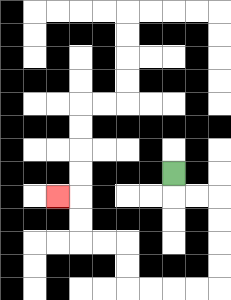{'start': '[7, 7]', 'end': '[2, 8]', 'path_directions': 'D,R,R,D,D,D,D,L,L,L,L,U,U,L,L,U,U,L', 'path_coordinates': '[[7, 7], [7, 8], [8, 8], [9, 8], [9, 9], [9, 10], [9, 11], [9, 12], [8, 12], [7, 12], [6, 12], [5, 12], [5, 11], [5, 10], [4, 10], [3, 10], [3, 9], [3, 8], [2, 8]]'}